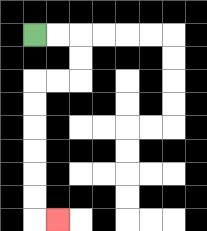{'start': '[1, 1]', 'end': '[2, 9]', 'path_directions': 'R,R,D,D,L,L,D,D,D,D,D,D,R', 'path_coordinates': '[[1, 1], [2, 1], [3, 1], [3, 2], [3, 3], [2, 3], [1, 3], [1, 4], [1, 5], [1, 6], [1, 7], [1, 8], [1, 9], [2, 9]]'}